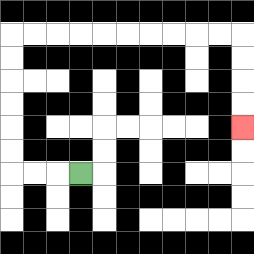{'start': '[3, 7]', 'end': '[10, 5]', 'path_directions': 'L,L,L,U,U,U,U,U,U,R,R,R,R,R,R,R,R,R,R,D,D,D,D', 'path_coordinates': '[[3, 7], [2, 7], [1, 7], [0, 7], [0, 6], [0, 5], [0, 4], [0, 3], [0, 2], [0, 1], [1, 1], [2, 1], [3, 1], [4, 1], [5, 1], [6, 1], [7, 1], [8, 1], [9, 1], [10, 1], [10, 2], [10, 3], [10, 4], [10, 5]]'}